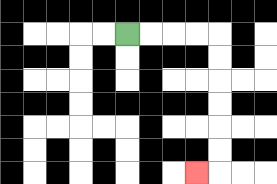{'start': '[5, 1]', 'end': '[8, 7]', 'path_directions': 'R,R,R,R,D,D,D,D,D,D,L', 'path_coordinates': '[[5, 1], [6, 1], [7, 1], [8, 1], [9, 1], [9, 2], [9, 3], [9, 4], [9, 5], [9, 6], [9, 7], [8, 7]]'}